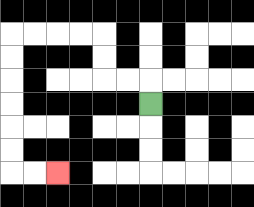{'start': '[6, 4]', 'end': '[2, 7]', 'path_directions': 'U,L,L,U,U,L,L,L,L,D,D,D,D,D,D,R,R', 'path_coordinates': '[[6, 4], [6, 3], [5, 3], [4, 3], [4, 2], [4, 1], [3, 1], [2, 1], [1, 1], [0, 1], [0, 2], [0, 3], [0, 4], [0, 5], [0, 6], [0, 7], [1, 7], [2, 7]]'}